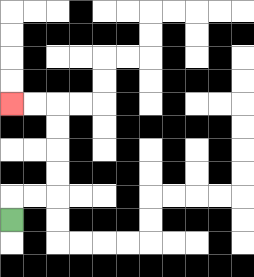{'start': '[0, 9]', 'end': '[0, 4]', 'path_directions': 'U,R,R,U,U,U,U,L,L', 'path_coordinates': '[[0, 9], [0, 8], [1, 8], [2, 8], [2, 7], [2, 6], [2, 5], [2, 4], [1, 4], [0, 4]]'}